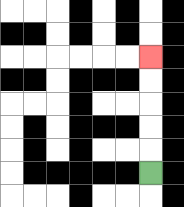{'start': '[6, 7]', 'end': '[6, 2]', 'path_directions': 'U,U,U,U,U', 'path_coordinates': '[[6, 7], [6, 6], [6, 5], [6, 4], [6, 3], [6, 2]]'}